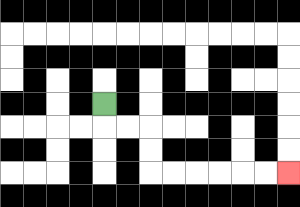{'start': '[4, 4]', 'end': '[12, 7]', 'path_directions': 'D,R,R,D,D,R,R,R,R,R,R', 'path_coordinates': '[[4, 4], [4, 5], [5, 5], [6, 5], [6, 6], [6, 7], [7, 7], [8, 7], [9, 7], [10, 7], [11, 7], [12, 7]]'}